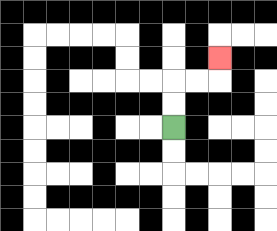{'start': '[7, 5]', 'end': '[9, 2]', 'path_directions': 'U,U,R,R,U', 'path_coordinates': '[[7, 5], [7, 4], [7, 3], [8, 3], [9, 3], [9, 2]]'}